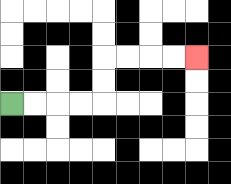{'start': '[0, 4]', 'end': '[8, 2]', 'path_directions': 'R,R,R,R,U,U,R,R,R,R', 'path_coordinates': '[[0, 4], [1, 4], [2, 4], [3, 4], [4, 4], [4, 3], [4, 2], [5, 2], [6, 2], [7, 2], [8, 2]]'}